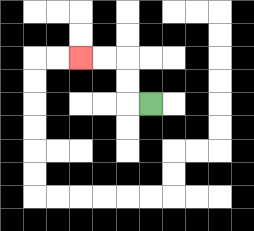{'start': '[6, 4]', 'end': '[3, 2]', 'path_directions': 'L,U,U,L,L', 'path_coordinates': '[[6, 4], [5, 4], [5, 3], [5, 2], [4, 2], [3, 2]]'}